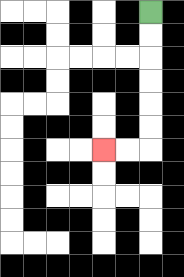{'start': '[6, 0]', 'end': '[4, 6]', 'path_directions': 'D,D,D,D,D,D,L,L', 'path_coordinates': '[[6, 0], [6, 1], [6, 2], [6, 3], [6, 4], [6, 5], [6, 6], [5, 6], [4, 6]]'}